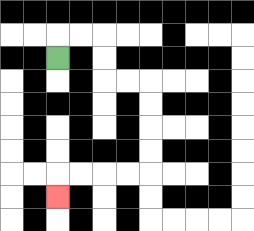{'start': '[2, 2]', 'end': '[2, 8]', 'path_directions': 'U,R,R,D,D,R,R,D,D,D,D,L,L,L,L,D', 'path_coordinates': '[[2, 2], [2, 1], [3, 1], [4, 1], [4, 2], [4, 3], [5, 3], [6, 3], [6, 4], [6, 5], [6, 6], [6, 7], [5, 7], [4, 7], [3, 7], [2, 7], [2, 8]]'}